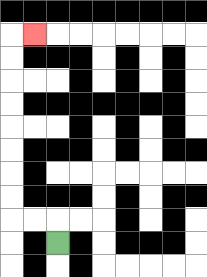{'start': '[2, 10]', 'end': '[1, 1]', 'path_directions': 'U,L,L,U,U,U,U,U,U,U,U,R', 'path_coordinates': '[[2, 10], [2, 9], [1, 9], [0, 9], [0, 8], [0, 7], [0, 6], [0, 5], [0, 4], [0, 3], [0, 2], [0, 1], [1, 1]]'}